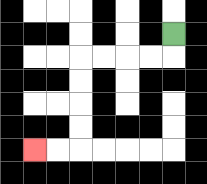{'start': '[7, 1]', 'end': '[1, 6]', 'path_directions': 'D,L,L,L,L,D,D,D,D,L,L', 'path_coordinates': '[[7, 1], [7, 2], [6, 2], [5, 2], [4, 2], [3, 2], [3, 3], [3, 4], [3, 5], [3, 6], [2, 6], [1, 6]]'}